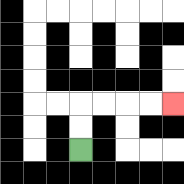{'start': '[3, 6]', 'end': '[7, 4]', 'path_directions': 'U,U,R,R,R,R', 'path_coordinates': '[[3, 6], [3, 5], [3, 4], [4, 4], [5, 4], [6, 4], [7, 4]]'}